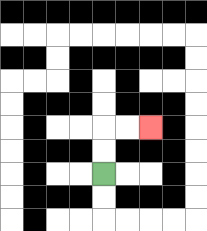{'start': '[4, 7]', 'end': '[6, 5]', 'path_directions': 'U,U,R,R', 'path_coordinates': '[[4, 7], [4, 6], [4, 5], [5, 5], [6, 5]]'}